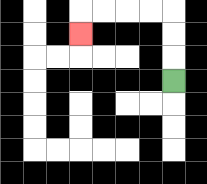{'start': '[7, 3]', 'end': '[3, 1]', 'path_directions': 'U,U,U,L,L,L,L,D', 'path_coordinates': '[[7, 3], [7, 2], [7, 1], [7, 0], [6, 0], [5, 0], [4, 0], [3, 0], [3, 1]]'}